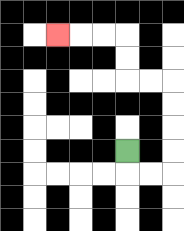{'start': '[5, 6]', 'end': '[2, 1]', 'path_directions': 'D,R,R,U,U,U,U,L,L,U,U,L,L,L', 'path_coordinates': '[[5, 6], [5, 7], [6, 7], [7, 7], [7, 6], [7, 5], [7, 4], [7, 3], [6, 3], [5, 3], [5, 2], [5, 1], [4, 1], [3, 1], [2, 1]]'}